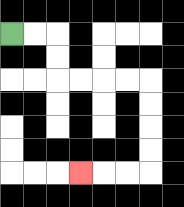{'start': '[0, 1]', 'end': '[3, 7]', 'path_directions': 'R,R,D,D,R,R,R,R,D,D,D,D,L,L,L', 'path_coordinates': '[[0, 1], [1, 1], [2, 1], [2, 2], [2, 3], [3, 3], [4, 3], [5, 3], [6, 3], [6, 4], [6, 5], [6, 6], [6, 7], [5, 7], [4, 7], [3, 7]]'}